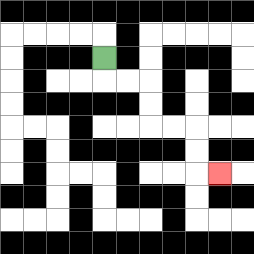{'start': '[4, 2]', 'end': '[9, 7]', 'path_directions': 'D,R,R,D,D,R,R,D,D,R', 'path_coordinates': '[[4, 2], [4, 3], [5, 3], [6, 3], [6, 4], [6, 5], [7, 5], [8, 5], [8, 6], [8, 7], [9, 7]]'}